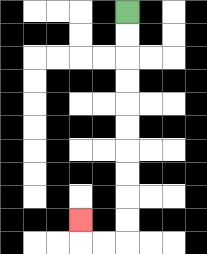{'start': '[5, 0]', 'end': '[3, 9]', 'path_directions': 'D,D,D,D,D,D,D,D,D,D,L,L,U', 'path_coordinates': '[[5, 0], [5, 1], [5, 2], [5, 3], [5, 4], [5, 5], [5, 6], [5, 7], [5, 8], [5, 9], [5, 10], [4, 10], [3, 10], [3, 9]]'}